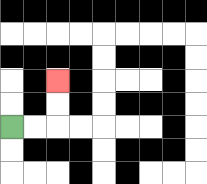{'start': '[0, 5]', 'end': '[2, 3]', 'path_directions': 'R,R,U,U', 'path_coordinates': '[[0, 5], [1, 5], [2, 5], [2, 4], [2, 3]]'}